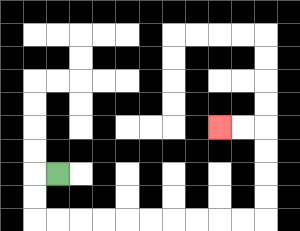{'start': '[2, 7]', 'end': '[9, 5]', 'path_directions': 'L,D,D,R,R,R,R,R,R,R,R,R,R,U,U,U,U,L,L', 'path_coordinates': '[[2, 7], [1, 7], [1, 8], [1, 9], [2, 9], [3, 9], [4, 9], [5, 9], [6, 9], [7, 9], [8, 9], [9, 9], [10, 9], [11, 9], [11, 8], [11, 7], [11, 6], [11, 5], [10, 5], [9, 5]]'}